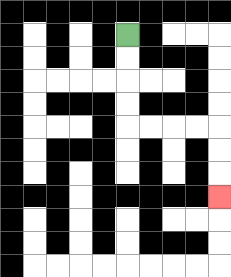{'start': '[5, 1]', 'end': '[9, 8]', 'path_directions': 'D,D,D,D,R,R,R,R,D,D,D', 'path_coordinates': '[[5, 1], [5, 2], [5, 3], [5, 4], [5, 5], [6, 5], [7, 5], [8, 5], [9, 5], [9, 6], [9, 7], [9, 8]]'}